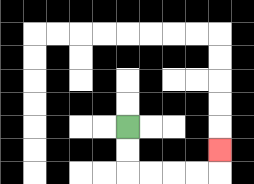{'start': '[5, 5]', 'end': '[9, 6]', 'path_directions': 'D,D,R,R,R,R,U', 'path_coordinates': '[[5, 5], [5, 6], [5, 7], [6, 7], [7, 7], [8, 7], [9, 7], [9, 6]]'}